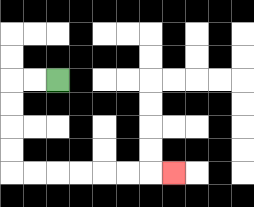{'start': '[2, 3]', 'end': '[7, 7]', 'path_directions': 'L,L,D,D,D,D,R,R,R,R,R,R,R', 'path_coordinates': '[[2, 3], [1, 3], [0, 3], [0, 4], [0, 5], [0, 6], [0, 7], [1, 7], [2, 7], [3, 7], [4, 7], [5, 7], [6, 7], [7, 7]]'}